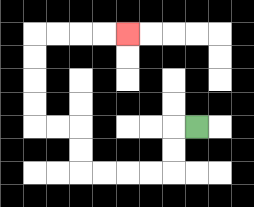{'start': '[8, 5]', 'end': '[5, 1]', 'path_directions': 'L,D,D,L,L,L,L,U,U,L,L,U,U,U,U,R,R,R,R', 'path_coordinates': '[[8, 5], [7, 5], [7, 6], [7, 7], [6, 7], [5, 7], [4, 7], [3, 7], [3, 6], [3, 5], [2, 5], [1, 5], [1, 4], [1, 3], [1, 2], [1, 1], [2, 1], [3, 1], [4, 1], [5, 1]]'}